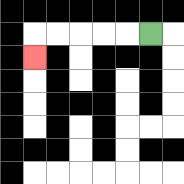{'start': '[6, 1]', 'end': '[1, 2]', 'path_directions': 'L,L,L,L,L,D', 'path_coordinates': '[[6, 1], [5, 1], [4, 1], [3, 1], [2, 1], [1, 1], [1, 2]]'}